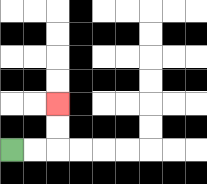{'start': '[0, 6]', 'end': '[2, 4]', 'path_directions': 'R,R,U,U', 'path_coordinates': '[[0, 6], [1, 6], [2, 6], [2, 5], [2, 4]]'}